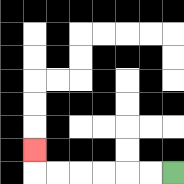{'start': '[7, 7]', 'end': '[1, 6]', 'path_directions': 'L,L,L,L,L,L,U', 'path_coordinates': '[[7, 7], [6, 7], [5, 7], [4, 7], [3, 7], [2, 7], [1, 7], [1, 6]]'}